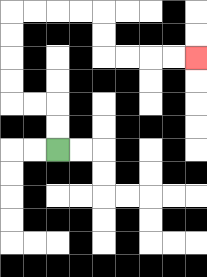{'start': '[2, 6]', 'end': '[8, 2]', 'path_directions': 'U,U,L,L,U,U,U,U,R,R,R,R,D,D,R,R,R,R', 'path_coordinates': '[[2, 6], [2, 5], [2, 4], [1, 4], [0, 4], [0, 3], [0, 2], [0, 1], [0, 0], [1, 0], [2, 0], [3, 0], [4, 0], [4, 1], [4, 2], [5, 2], [6, 2], [7, 2], [8, 2]]'}